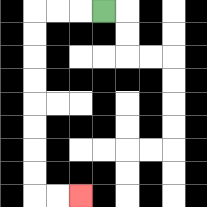{'start': '[4, 0]', 'end': '[3, 8]', 'path_directions': 'L,L,L,D,D,D,D,D,D,D,D,R,R', 'path_coordinates': '[[4, 0], [3, 0], [2, 0], [1, 0], [1, 1], [1, 2], [1, 3], [1, 4], [1, 5], [1, 6], [1, 7], [1, 8], [2, 8], [3, 8]]'}